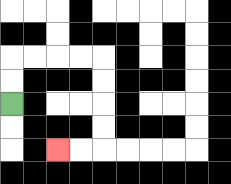{'start': '[0, 4]', 'end': '[2, 6]', 'path_directions': 'U,U,R,R,R,R,D,D,D,D,L,L', 'path_coordinates': '[[0, 4], [0, 3], [0, 2], [1, 2], [2, 2], [3, 2], [4, 2], [4, 3], [4, 4], [4, 5], [4, 6], [3, 6], [2, 6]]'}